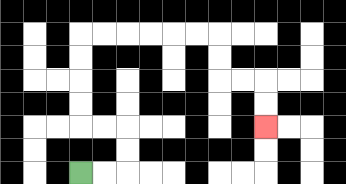{'start': '[3, 7]', 'end': '[11, 5]', 'path_directions': 'R,R,U,U,L,L,U,U,U,U,R,R,R,R,R,R,D,D,R,R,D,D', 'path_coordinates': '[[3, 7], [4, 7], [5, 7], [5, 6], [5, 5], [4, 5], [3, 5], [3, 4], [3, 3], [3, 2], [3, 1], [4, 1], [5, 1], [6, 1], [7, 1], [8, 1], [9, 1], [9, 2], [9, 3], [10, 3], [11, 3], [11, 4], [11, 5]]'}